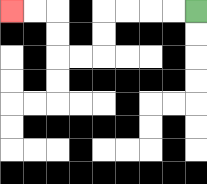{'start': '[8, 0]', 'end': '[0, 0]', 'path_directions': 'L,L,L,L,D,D,L,L,U,U,L,L', 'path_coordinates': '[[8, 0], [7, 0], [6, 0], [5, 0], [4, 0], [4, 1], [4, 2], [3, 2], [2, 2], [2, 1], [2, 0], [1, 0], [0, 0]]'}